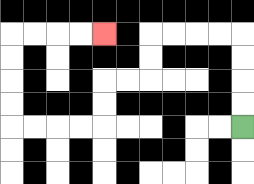{'start': '[10, 5]', 'end': '[4, 1]', 'path_directions': 'U,U,U,U,L,L,L,L,D,D,L,L,D,D,L,L,L,L,U,U,U,U,R,R,R,R', 'path_coordinates': '[[10, 5], [10, 4], [10, 3], [10, 2], [10, 1], [9, 1], [8, 1], [7, 1], [6, 1], [6, 2], [6, 3], [5, 3], [4, 3], [4, 4], [4, 5], [3, 5], [2, 5], [1, 5], [0, 5], [0, 4], [0, 3], [0, 2], [0, 1], [1, 1], [2, 1], [3, 1], [4, 1]]'}